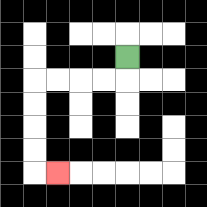{'start': '[5, 2]', 'end': '[2, 7]', 'path_directions': 'D,L,L,L,L,D,D,D,D,R', 'path_coordinates': '[[5, 2], [5, 3], [4, 3], [3, 3], [2, 3], [1, 3], [1, 4], [1, 5], [1, 6], [1, 7], [2, 7]]'}